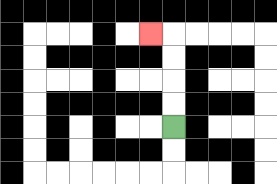{'start': '[7, 5]', 'end': '[6, 1]', 'path_directions': 'U,U,U,U,L', 'path_coordinates': '[[7, 5], [7, 4], [7, 3], [7, 2], [7, 1], [6, 1]]'}